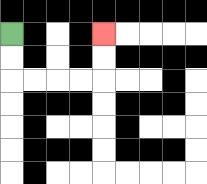{'start': '[0, 1]', 'end': '[4, 1]', 'path_directions': 'D,D,R,R,R,R,U,U', 'path_coordinates': '[[0, 1], [0, 2], [0, 3], [1, 3], [2, 3], [3, 3], [4, 3], [4, 2], [4, 1]]'}